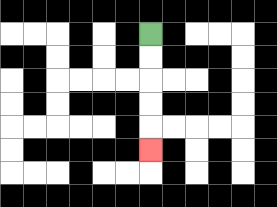{'start': '[6, 1]', 'end': '[6, 6]', 'path_directions': 'D,D,D,D,D', 'path_coordinates': '[[6, 1], [6, 2], [6, 3], [6, 4], [6, 5], [6, 6]]'}